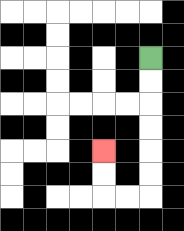{'start': '[6, 2]', 'end': '[4, 6]', 'path_directions': 'D,D,D,D,D,D,L,L,U,U', 'path_coordinates': '[[6, 2], [6, 3], [6, 4], [6, 5], [6, 6], [6, 7], [6, 8], [5, 8], [4, 8], [4, 7], [4, 6]]'}